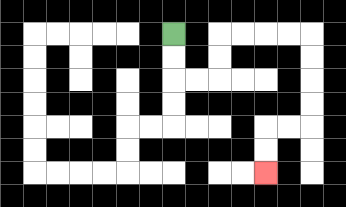{'start': '[7, 1]', 'end': '[11, 7]', 'path_directions': 'D,D,R,R,U,U,R,R,R,R,D,D,D,D,L,L,D,D', 'path_coordinates': '[[7, 1], [7, 2], [7, 3], [8, 3], [9, 3], [9, 2], [9, 1], [10, 1], [11, 1], [12, 1], [13, 1], [13, 2], [13, 3], [13, 4], [13, 5], [12, 5], [11, 5], [11, 6], [11, 7]]'}